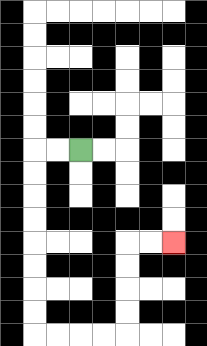{'start': '[3, 6]', 'end': '[7, 10]', 'path_directions': 'L,L,D,D,D,D,D,D,D,D,R,R,R,R,U,U,U,U,R,R', 'path_coordinates': '[[3, 6], [2, 6], [1, 6], [1, 7], [1, 8], [1, 9], [1, 10], [1, 11], [1, 12], [1, 13], [1, 14], [2, 14], [3, 14], [4, 14], [5, 14], [5, 13], [5, 12], [5, 11], [5, 10], [6, 10], [7, 10]]'}